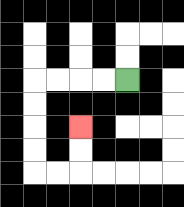{'start': '[5, 3]', 'end': '[3, 5]', 'path_directions': 'L,L,L,L,D,D,D,D,R,R,U,U', 'path_coordinates': '[[5, 3], [4, 3], [3, 3], [2, 3], [1, 3], [1, 4], [1, 5], [1, 6], [1, 7], [2, 7], [3, 7], [3, 6], [3, 5]]'}